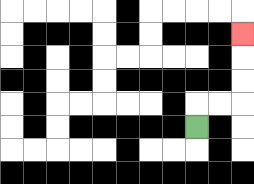{'start': '[8, 5]', 'end': '[10, 1]', 'path_directions': 'U,R,R,U,U,U', 'path_coordinates': '[[8, 5], [8, 4], [9, 4], [10, 4], [10, 3], [10, 2], [10, 1]]'}